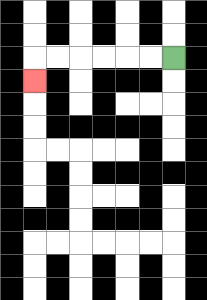{'start': '[7, 2]', 'end': '[1, 3]', 'path_directions': 'L,L,L,L,L,L,D', 'path_coordinates': '[[7, 2], [6, 2], [5, 2], [4, 2], [3, 2], [2, 2], [1, 2], [1, 3]]'}